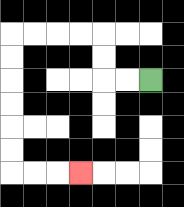{'start': '[6, 3]', 'end': '[3, 7]', 'path_directions': 'L,L,U,U,L,L,L,L,D,D,D,D,D,D,R,R,R', 'path_coordinates': '[[6, 3], [5, 3], [4, 3], [4, 2], [4, 1], [3, 1], [2, 1], [1, 1], [0, 1], [0, 2], [0, 3], [0, 4], [0, 5], [0, 6], [0, 7], [1, 7], [2, 7], [3, 7]]'}